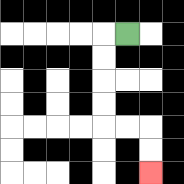{'start': '[5, 1]', 'end': '[6, 7]', 'path_directions': 'L,D,D,D,D,R,R,D,D', 'path_coordinates': '[[5, 1], [4, 1], [4, 2], [4, 3], [4, 4], [4, 5], [5, 5], [6, 5], [6, 6], [6, 7]]'}